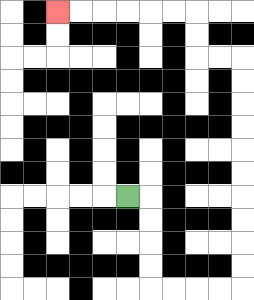{'start': '[5, 8]', 'end': '[2, 0]', 'path_directions': 'R,D,D,D,D,R,R,R,R,U,U,U,U,U,U,U,U,U,U,L,L,U,U,L,L,L,L,L,L', 'path_coordinates': '[[5, 8], [6, 8], [6, 9], [6, 10], [6, 11], [6, 12], [7, 12], [8, 12], [9, 12], [10, 12], [10, 11], [10, 10], [10, 9], [10, 8], [10, 7], [10, 6], [10, 5], [10, 4], [10, 3], [10, 2], [9, 2], [8, 2], [8, 1], [8, 0], [7, 0], [6, 0], [5, 0], [4, 0], [3, 0], [2, 0]]'}